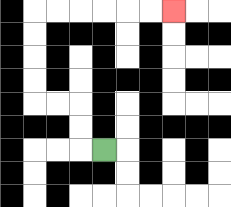{'start': '[4, 6]', 'end': '[7, 0]', 'path_directions': 'L,U,U,L,L,U,U,U,U,R,R,R,R,R,R', 'path_coordinates': '[[4, 6], [3, 6], [3, 5], [3, 4], [2, 4], [1, 4], [1, 3], [1, 2], [1, 1], [1, 0], [2, 0], [3, 0], [4, 0], [5, 0], [6, 0], [7, 0]]'}